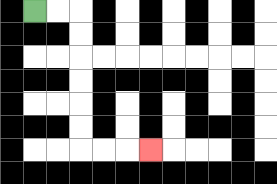{'start': '[1, 0]', 'end': '[6, 6]', 'path_directions': 'R,R,D,D,D,D,D,D,R,R,R', 'path_coordinates': '[[1, 0], [2, 0], [3, 0], [3, 1], [3, 2], [3, 3], [3, 4], [3, 5], [3, 6], [4, 6], [5, 6], [6, 6]]'}